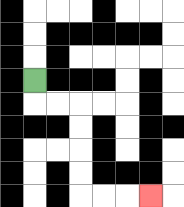{'start': '[1, 3]', 'end': '[6, 8]', 'path_directions': 'D,R,R,D,D,D,D,R,R,R', 'path_coordinates': '[[1, 3], [1, 4], [2, 4], [3, 4], [3, 5], [3, 6], [3, 7], [3, 8], [4, 8], [5, 8], [6, 8]]'}